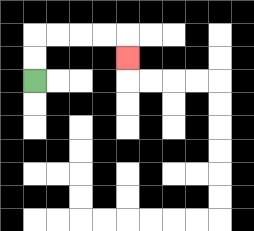{'start': '[1, 3]', 'end': '[5, 2]', 'path_directions': 'U,U,R,R,R,R,D', 'path_coordinates': '[[1, 3], [1, 2], [1, 1], [2, 1], [3, 1], [4, 1], [5, 1], [5, 2]]'}